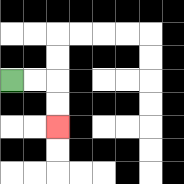{'start': '[0, 3]', 'end': '[2, 5]', 'path_directions': 'R,R,D,D', 'path_coordinates': '[[0, 3], [1, 3], [2, 3], [2, 4], [2, 5]]'}